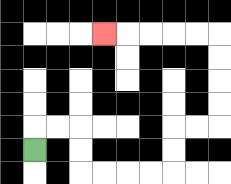{'start': '[1, 6]', 'end': '[4, 1]', 'path_directions': 'U,R,R,D,D,R,R,R,R,U,U,R,R,U,U,U,U,L,L,L,L,L', 'path_coordinates': '[[1, 6], [1, 5], [2, 5], [3, 5], [3, 6], [3, 7], [4, 7], [5, 7], [6, 7], [7, 7], [7, 6], [7, 5], [8, 5], [9, 5], [9, 4], [9, 3], [9, 2], [9, 1], [8, 1], [7, 1], [6, 1], [5, 1], [4, 1]]'}